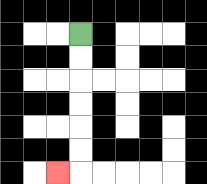{'start': '[3, 1]', 'end': '[2, 7]', 'path_directions': 'D,D,D,D,D,D,L', 'path_coordinates': '[[3, 1], [3, 2], [3, 3], [3, 4], [3, 5], [3, 6], [3, 7], [2, 7]]'}